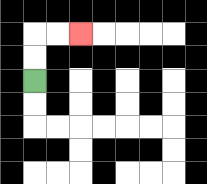{'start': '[1, 3]', 'end': '[3, 1]', 'path_directions': 'U,U,R,R', 'path_coordinates': '[[1, 3], [1, 2], [1, 1], [2, 1], [3, 1]]'}